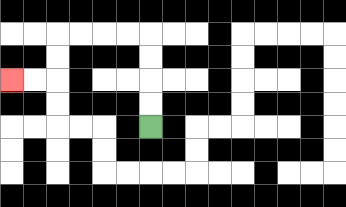{'start': '[6, 5]', 'end': '[0, 3]', 'path_directions': 'U,U,U,U,L,L,L,L,D,D,L,L', 'path_coordinates': '[[6, 5], [6, 4], [6, 3], [6, 2], [6, 1], [5, 1], [4, 1], [3, 1], [2, 1], [2, 2], [2, 3], [1, 3], [0, 3]]'}